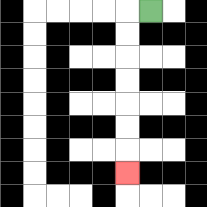{'start': '[6, 0]', 'end': '[5, 7]', 'path_directions': 'L,D,D,D,D,D,D,D', 'path_coordinates': '[[6, 0], [5, 0], [5, 1], [5, 2], [5, 3], [5, 4], [5, 5], [5, 6], [5, 7]]'}